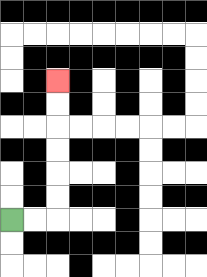{'start': '[0, 9]', 'end': '[2, 3]', 'path_directions': 'R,R,U,U,U,U,U,U', 'path_coordinates': '[[0, 9], [1, 9], [2, 9], [2, 8], [2, 7], [2, 6], [2, 5], [2, 4], [2, 3]]'}